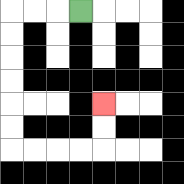{'start': '[3, 0]', 'end': '[4, 4]', 'path_directions': 'L,L,L,D,D,D,D,D,D,R,R,R,R,U,U', 'path_coordinates': '[[3, 0], [2, 0], [1, 0], [0, 0], [0, 1], [0, 2], [0, 3], [0, 4], [0, 5], [0, 6], [1, 6], [2, 6], [3, 6], [4, 6], [4, 5], [4, 4]]'}